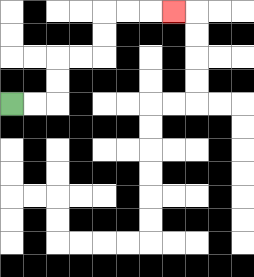{'start': '[0, 4]', 'end': '[7, 0]', 'path_directions': 'R,R,U,U,R,R,U,U,R,R,R', 'path_coordinates': '[[0, 4], [1, 4], [2, 4], [2, 3], [2, 2], [3, 2], [4, 2], [4, 1], [4, 0], [5, 0], [6, 0], [7, 0]]'}